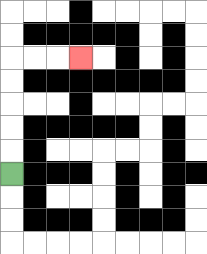{'start': '[0, 7]', 'end': '[3, 2]', 'path_directions': 'U,U,U,U,U,R,R,R', 'path_coordinates': '[[0, 7], [0, 6], [0, 5], [0, 4], [0, 3], [0, 2], [1, 2], [2, 2], [3, 2]]'}